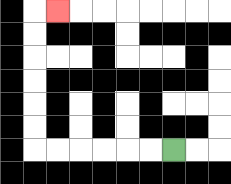{'start': '[7, 6]', 'end': '[2, 0]', 'path_directions': 'L,L,L,L,L,L,U,U,U,U,U,U,R', 'path_coordinates': '[[7, 6], [6, 6], [5, 6], [4, 6], [3, 6], [2, 6], [1, 6], [1, 5], [1, 4], [1, 3], [1, 2], [1, 1], [1, 0], [2, 0]]'}